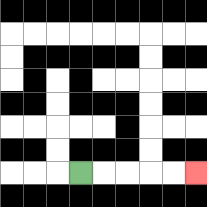{'start': '[3, 7]', 'end': '[8, 7]', 'path_directions': 'R,R,R,R,R', 'path_coordinates': '[[3, 7], [4, 7], [5, 7], [6, 7], [7, 7], [8, 7]]'}